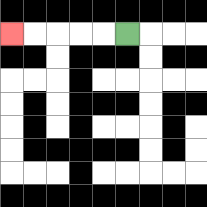{'start': '[5, 1]', 'end': '[0, 1]', 'path_directions': 'L,L,L,L,L', 'path_coordinates': '[[5, 1], [4, 1], [3, 1], [2, 1], [1, 1], [0, 1]]'}